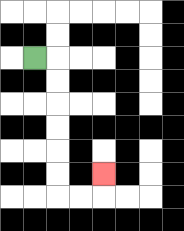{'start': '[1, 2]', 'end': '[4, 7]', 'path_directions': 'R,D,D,D,D,D,D,R,R,U', 'path_coordinates': '[[1, 2], [2, 2], [2, 3], [2, 4], [2, 5], [2, 6], [2, 7], [2, 8], [3, 8], [4, 8], [4, 7]]'}